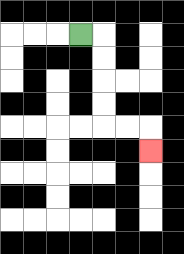{'start': '[3, 1]', 'end': '[6, 6]', 'path_directions': 'R,D,D,D,D,R,R,D', 'path_coordinates': '[[3, 1], [4, 1], [4, 2], [4, 3], [4, 4], [4, 5], [5, 5], [6, 5], [6, 6]]'}